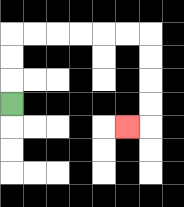{'start': '[0, 4]', 'end': '[5, 5]', 'path_directions': 'U,U,U,R,R,R,R,R,R,D,D,D,D,L', 'path_coordinates': '[[0, 4], [0, 3], [0, 2], [0, 1], [1, 1], [2, 1], [3, 1], [4, 1], [5, 1], [6, 1], [6, 2], [6, 3], [6, 4], [6, 5], [5, 5]]'}